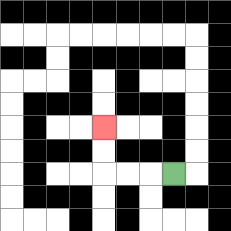{'start': '[7, 7]', 'end': '[4, 5]', 'path_directions': 'L,L,L,U,U', 'path_coordinates': '[[7, 7], [6, 7], [5, 7], [4, 7], [4, 6], [4, 5]]'}